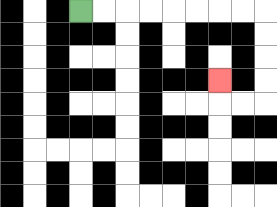{'start': '[3, 0]', 'end': '[9, 3]', 'path_directions': 'R,R,R,R,R,R,R,R,D,D,D,D,L,L,U', 'path_coordinates': '[[3, 0], [4, 0], [5, 0], [6, 0], [7, 0], [8, 0], [9, 0], [10, 0], [11, 0], [11, 1], [11, 2], [11, 3], [11, 4], [10, 4], [9, 4], [9, 3]]'}